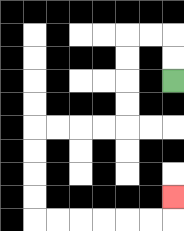{'start': '[7, 3]', 'end': '[7, 8]', 'path_directions': 'U,U,L,L,D,D,D,D,L,L,L,L,D,D,D,D,R,R,R,R,R,R,U', 'path_coordinates': '[[7, 3], [7, 2], [7, 1], [6, 1], [5, 1], [5, 2], [5, 3], [5, 4], [5, 5], [4, 5], [3, 5], [2, 5], [1, 5], [1, 6], [1, 7], [1, 8], [1, 9], [2, 9], [3, 9], [4, 9], [5, 9], [6, 9], [7, 9], [7, 8]]'}